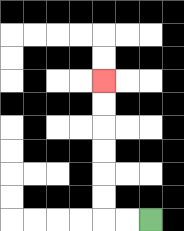{'start': '[6, 9]', 'end': '[4, 3]', 'path_directions': 'L,L,U,U,U,U,U,U', 'path_coordinates': '[[6, 9], [5, 9], [4, 9], [4, 8], [4, 7], [4, 6], [4, 5], [4, 4], [4, 3]]'}